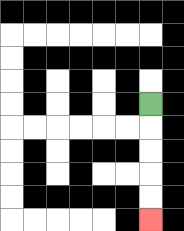{'start': '[6, 4]', 'end': '[6, 9]', 'path_directions': 'D,D,D,D,D', 'path_coordinates': '[[6, 4], [6, 5], [6, 6], [6, 7], [6, 8], [6, 9]]'}